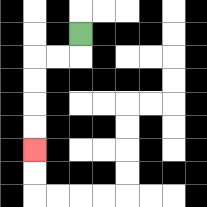{'start': '[3, 1]', 'end': '[1, 6]', 'path_directions': 'D,L,L,D,D,D,D', 'path_coordinates': '[[3, 1], [3, 2], [2, 2], [1, 2], [1, 3], [1, 4], [1, 5], [1, 6]]'}